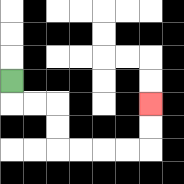{'start': '[0, 3]', 'end': '[6, 4]', 'path_directions': 'D,R,R,D,D,R,R,R,R,U,U', 'path_coordinates': '[[0, 3], [0, 4], [1, 4], [2, 4], [2, 5], [2, 6], [3, 6], [4, 6], [5, 6], [6, 6], [6, 5], [6, 4]]'}